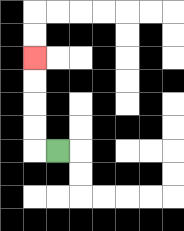{'start': '[2, 6]', 'end': '[1, 2]', 'path_directions': 'L,U,U,U,U', 'path_coordinates': '[[2, 6], [1, 6], [1, 5], [1, 4], [1, 3], [1, 2]]'}